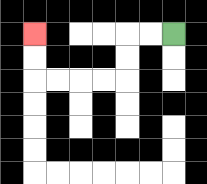{'start': '[7, 1]', 'end': '[1, 1]', 'path_directions': 'L,L,D,D,L,L,L,L,U,U', 'path_coordinates': '[[7, 1], [6, 1], [5, 1], [5, 2], [5, 3], [4, 3], [3, 3], [2, 3], [1, 3], [1, 2], [1, 1]]'}